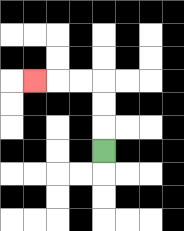{'start': '[4, 6]', 'end': '[1, 3]', 'path_directions': 'U,U,U,L,L,L', 'path_coordinates': '[[4, 6], [4, 5], [4, 4], [4, 3], [3, 3], [2, 3], [1, 3]]'}